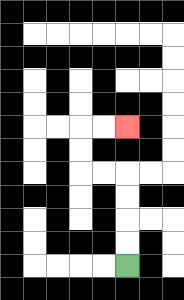{'start': '[5, 11]', 'end': '[5, 5]', 'path_directions': 'U,U,U,U,L,L,U,U,R,R', 'path_coordinates': '[[5, 11], [5, 10], [5, 9], [5, 8], [5, 7], [4, 7], [3, 7], [3, 6], [3, 5], [4, 5], [5, 5]]'}